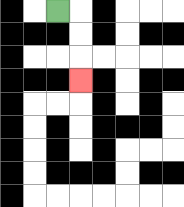{'start': '[2, 0]', 'end': '[3, 3]', 'path_directions': 'R,D,D,D', 'path_coordinates': '[[2, 0], [3, 0], [3, 1], [3, 2], [3, 3]]'}